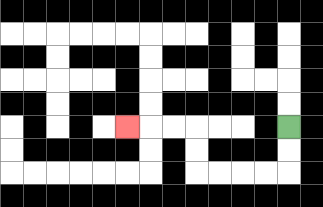{'start': '[12, 5]', 'end': '[5, 5]', 'path_directions': 'D,D,L,L,L,L,U,U,L,L,L', 'path_coordinates': '[[12, 5], [12, 6], [12, 7], [11, 7], [10, 7], [9, 7], [8, 7], [8, 6], [8, 5], [7, 5], [6, 5], [5, 5]]'}